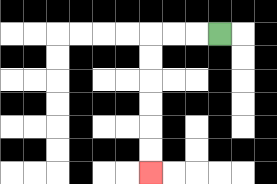{'start': '[9, 1]', 'end': '[6, 7]', 'path_directions': 'L,L,L,D,D,D,D,D,D', 'path_coordinates': '[[9, 1], [8, 1], [7, 1], [6, 1], [6, 2], [6, 3], [6, 4], [6, 5], [6, 6], [6, 7]]'}